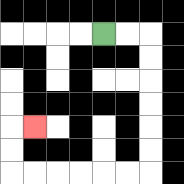{'start': '[4, 1]', 'end': '[1, 5]', 'path_directions': 'R,R,D,D,D,D,D,D,L,L,L,L,L,L,U,U,R', 'path_coordinates': '[[4, 1], [5, 1], [6, 1], [6, 2], [6, 3], [6, 4], [6, 5], [6, 6], [6, 7], [5, 7], [4, 7], [3, 7], [2, 7], [1, 7], [0, 7], [0, 6], [0, 5], [1, 5]]'}